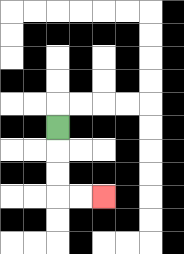{'start': '[2, 5]', 'end': '[4, 8]', 'path_directions': 'D,D,D,R,R', 'path_coordinates': '[[2, 5], [2, 6], [2, 7], [2, 8], [3, 8], [4, 8]]'}